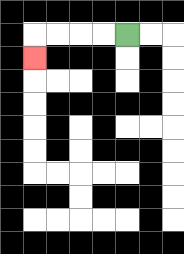{'start': '[5, 1]', 'end': '[1, 2]', 'path_directions': 'L,L,L,L,D', 'path_coordinates': '[[5, 1], [4, 1], [3, 1], [2, 1], [1, 1], [1, 2]]'}